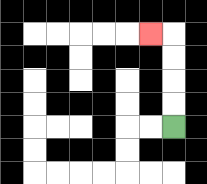{'start': '[7, 5]', 'end': '[6, 1]', 'path_directions': 'U,U,U,U,L', 'path_coordinates': '[[7, 5], [7, 4], [7, 3], [7, 2], [7, 1], [6, 1]]'}